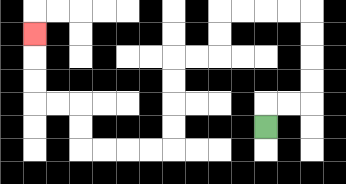{'start': '[11, 5]', 'end': '[1, 1]', 'path_directions': 'U,R,R,U,U,U,U,L,L,L,L,D,D,L,L,D,D,D,D,L,L,L,L,U,U,L,L,U,U,U', 'path_coordinates': '[[11, 5], [11, 4], [12, 4], [13, 4], [13, 3], [13, 2], [13, 1], [13, 0], [12, 0], [11, 0], [10, 0], [9, 0], [9, 1], [9, 2], [8, 2], [7, 2], [7, 3], [7, 4], [7, 5], [7, 6], [6, 6], [5, 6], [4, 6], [3, 6], [3, 5], [3, 4], [2, 4], [1, 4], [1, 3], [1, 2], [1, 1]]'}